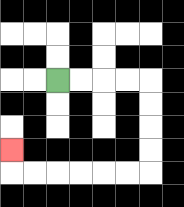{'start': '[2, 3]', 'end': '[0, 6]', 'path_directions': 'R,R,R,R,D,D,D,D,L,L,L,L,L,L,U', 'path_coordinates': '[[2, 3], [3, 3], [4, 3], [5, 3], [6, 3], [6, 4], [6, 5], [6, 6], [6, 7], [5, 7], [4, 7], [3, 7], [2, 7], [1, 7], [0, 7], [0, 6]]'}